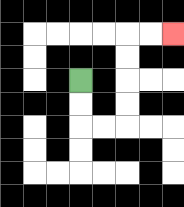{'start': '[3, 3]', 'end': '[7, 1]', 'path_directions': 'D,D,R,R,U,U,U,U,R,R', 'path_coordinates': '[[3, 3], [3, 4], [3, 5], [4, 5], [5, 5], [5, 4], [5, 3], [5, 2], [5, 1], [6, 1], [7, 1]]'}